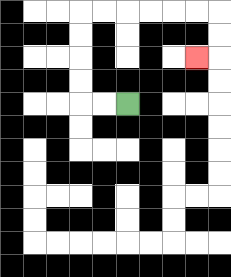{'start': '[5, 4]', 'end': '[8, 2]', 'path_directions': 'L,L,U,U,U,U,R,R,R,R,R,R,D,D,L', 'path_coordinates': '[[5, 4], [4, 4], [3, 4], [3, 3], [3, 2], [3, 1], [3, 0], [4, 0], [5, 0], [6, 0], [7, 0], [8, 0], [9, 0], [9, 1], [9, 2], [8, 2]]'}